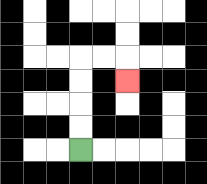{'start': '[3, 6]', 'end': '[5, 3]', 'path_directions': 'U,U,U,U,R,R,D', 'path_coordinates': '[[3, 6], [3, 5], [3, 4], [3, 3], [3, 2], [4, 2], [5, 2], [5, 3]]'}